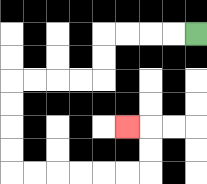{'start': '[8, 1]', 'end': '[5, 5]', 'path_directions': 'L,L,L,L,D,D,L,L,L,L,D,D,D,D,R,R,R,R,R,R,U,U,L', 'path_coordinates': '[[8, 1], [7, 1], [6, 1], [5, 1], [4, 1], [4, 2], [4, 3], [3, 3], [2, 3], [1, 3], [0, 3], [0, 4], [0, 5], [0, 6], [0, 7], [1, 7], [2, 7], [3, 7], [4, 7], [5, 7], [6, 7], [6, 6], [6, 5], [5, 5]]'}